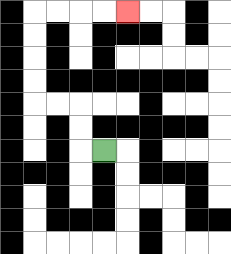{'start': '[4, 6]', 'end': '[5, 0]', 'path_directions': 'L,U,U,L,L,U,U,U,U,R,R,R,R', 'path_coordinates': '[[4, 6], [3, 6], [3, 5], [3, 4], [2, 4], [1, 4], [1, 3], [1, 2], [1, 1], [1, 0], [2, 0], [3, 0], [4, 0], [5, 0]]'}